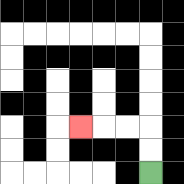{'start': '[6, 7]', 'end': '[3, 5]', 'path_directions': 'U,U,L,L,L', 'path_coordinates': '[[6, 7], [6, 6], [6, 5], [5, 5], [4, 5], [3, 5]]'}